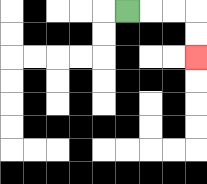{'start': '[5, 0]', 'end': '[8, 2]', 'path_directions': 'R,R,R,D,D', 'path_coordinates': '[[5, 0], [6, 0], [7, 0], [8, 0], [8, 1], [8, 2]]'}